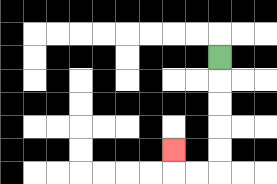{'start': '[9, 2]', 'end': '[7, 6]', 'path_directions': 'D,D,D,D,D,L,L,U', 'path_coordinates': '[[9, 2], [9, 3], [9, 4], [9, 5], [9, 6], [9, 7], [8, 7], [7, 7], [7, 6]]'}